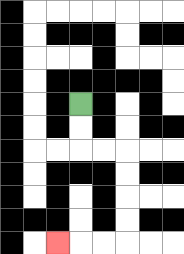{'start': '[3, 4]', 'end': '[2, 10]', 'path_directions': 'D,D,R,R,D,D,D,D,L,L,L', 'path_coordinates': '[[3, 4], [3, 5], [3, 6], [4, 6], [5, 6], [5, 7], [5, 8], [5, 9], [5, 10], [4, 10], [3, 10], [2, 10]]'}